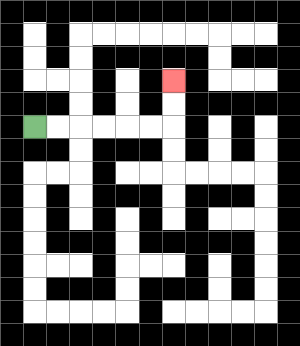{'start': '[1, 5]', 'end': '[7, 3]', 'path_directions': 'R,R,R,R,R,R,U,U', 'path_coordinates': '[[1, 5], [2, 5], [3, 5], [4, 5], [5, 5], [6, 5], [7, 5], [7, 4], [7, 3]]'}